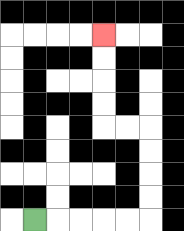{'start': '[1, 9]', 'end': '[4, 1]', 'path_directions': 'R,R,R,R,R,U,U,U,U,L,L,U,U,U,U', 'path_coordinates': '[[1, 9], [2, 9], [3, 9], [4, 9], [5, 9], [6, 9], [6, 8], [6, 7], [6, 6], [6, 5], [5, 5], [4, 5], [4, 4], [4, 3], [4, 2], [4, 1]]'}